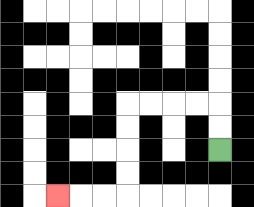{'start': '[9, 6]', 'end': '[2, 8]', 'path_directions': 'U,U,L,L,L,L,D,D,D,D,L,L,L', 'path_coordinates': '[[9, 6], [9, 5], [9, 4], [8, 4], [7, 4], [6, 4], [5, 4], [5, 5], [5, 6], [5, 7], [5, 8], [4, 8], [3, 8], [2, 8]]'}